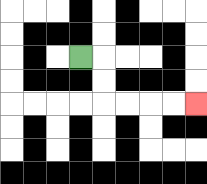{'start': '[3, 2]', 'end': '[8, 4]', 'path_directions': 'R,D,D,R,R,R,R', 'path_coordinates': '[[3, 2], [4, 2], [4, 3], [4, 4], [5, 4], [6, 4], [7, 4], [8, 4]]'}